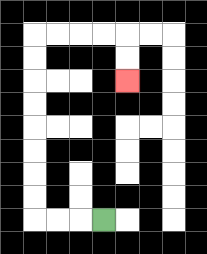{'start': '[4, 9]', 'end': '[5, 3]', 'path_directions': 'L,L,L,U,U,U,U,U,U,U,U,R,R,R,R,D,D', 'path_coordinates': '[[4, 9], [3, 9], [2, 9], [1, 9], [1, 8], [1, 7], [1, 6], [1, 5], [1, 4], [1, 3], [1, 2], [1, 1], [2, 1], [3, 1], [4, 1], [5, 1], [5, 2], [5, 3]]'}